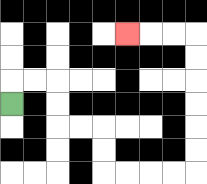{'start': '[0, 4]', 'end': '[5, 1]', 'path_directions': 'U,R,R,D,D,R,R,D,D,R,R,R,R,U,U,U,U,U,U,L,L,L', 'path_coordinates': '[[0, 4], [0, 3], [1, 3], [2, 3], [2, 4], [2, 5], [3, 5], [4, 5], [4, 6], [4, 7], [5, 7], [6, 7], [7, 7], [8, 7], [8, 6], [8, 5], [8, 4], [8, 3], [8, 2], [8, 1], [7, 1], [6, 1], [5, 1]]'}